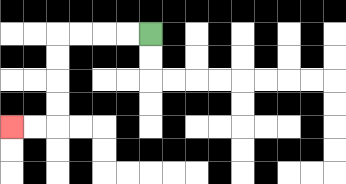{'start': '[6, 1]', 'end': '[0, 5]', 'path_directions': 'L,L,L,L,D,D,D,D,L,L', 'path_coordinates': '[[6, 1], [5, 1], [4, 1], [3, 1], [2, 1], [2, 2], [2, 3], [2, 4], [2, 5], [1, 5], [0, 5]]'}